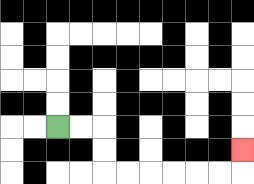{'start': '[2, 5]', 'end': '[10, 6]', 'path_directions': 'R,R,D,D,R,R,R,R,R,R,U', 'path_coordinates': '[[2, 5], [3, 5], [4, 5], [4, 6], [4, 7], [5, 7], [6, 7], [7, 7], [8, 7], [9, 7], [10, 7], [10, 6]]'}